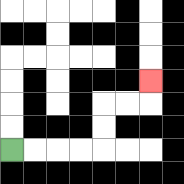{'start': '[0, 6]', 'end': '[6, 3]', 'path_directions': 'R,R,R,R,U,U,R,R,U', 'path_coordinates': '[[0, 6], [1, 6], [2, 6], [3, 6], [4, 6], [4, 5], [4, 4], [5, 4], [6, 4], [6, 3]]'}